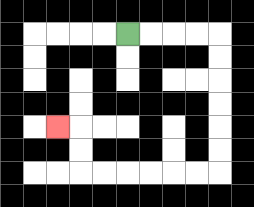{'start': '[5, 1]', 'end': '[2, 5]', 'path_directions': 'R,R,R,R,D,D,D,D,D,D,L,L,L,L,L,L,U,U,L', 'path_coordinates': '[[5, 1], [6, 1], [7, 1], [8, 1], [9, 1], [9, 2], [9, 3], [9, 4], [9, 5], [9, 6], [9, 7], [8, 7], [7, 7], [6, 7], [5, 7], [4, 7], [3, 7], [3, 6], [3, 5], [2, 5]]'}